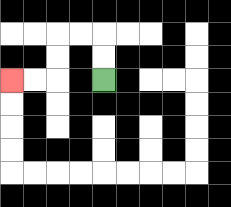{'start': '[4, 3]', 'end': '[0, 3]', 'path_directions': 'U,U,L,L,D,D,L,L', 'path_coordinates': '[[4, 3], [4, 2], [4, 1], [3, 1], [2, 1], [2, 2], [2, 3], [1, 3], [0, 3]]'}